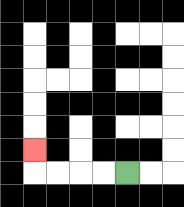{'start': '[5, 7]', 'end': '[1, 6]', 'path_directions': 'L,L,L,L,U', 'path_coordinates': '[[5, 7], [4, 7], [3, 7], [2, 7], [1, 7], [1, 6]]'}